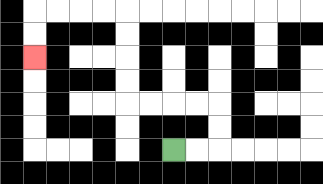{'start': '[7, 6]', 'end': '[1, 2]', 'path_directions': 'R,R,U,U,L,L,L,L,U,U,U,U,L,L,L,L,D,D', 'path_coordinates': '[[7, 6], [8, 6], [9, 6], [9, 5], [9, 4], [8, 4], [7, 4], [6, 4], [5, 4], [5, 3], [5, 2], [5, 1], [5, 0], [4, 0], [3, 0], [2, 0], [1, 0], [1, 1], [1, 2]]'}